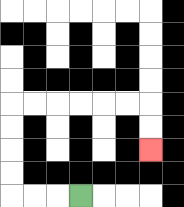{'start': '[3, 8]', 'end': '[6, 6]', 'path_directions': 'L,L,L,U,U,U,U,R,R,R,R,R,R,D,D', 'path_coordinates': '[[3, 8], [2, 8], [1, 8], [0, 8], [0, 7], [0, 6], [0, 5], [0, 4], [1, 4], [2, 4], [3, 4], [4, 4], [5, 4], [6, 4], [6, 5], [6, 6]]'}